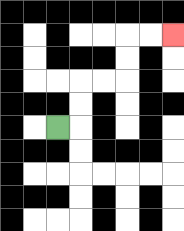{'start': '[2, 5]', 'end': '[7, 1]', 'path_directions': 'R,U,U,R,R,U,U,R,R', 'path_coordinates': '[[2, 5], [3, 5], [3, 4], [3, 3], [4, 3], [5, 3], [5, 2], [5, 1], [6, 1], [7, 1]]'}